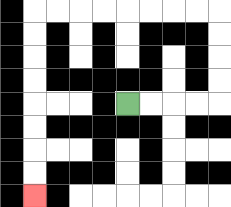{'start': '[5, 4]', 'end': '[1, 8]', 'path_directions': 'R,R,R,R,U,U,U,U,L,L,L,L,L,L,L,L,D,D,D,D,D,D,D,D', 'path_coordinates': '[[5, 4], [6, 4], [7, 4], [8, 4], [9, 4], [9, 3], [9, 2], [9, 1], [9, 0], [8, 0], [7, 0], [6, 0], [5, 0], [4, 0], [3, 0], [2, 0], [1, 0], [1, 1], [1, 2], [1, 3], [1, 4], [1, 5], [1, 6], [1, 7], [1, 8]]'}